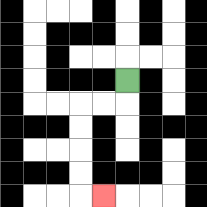{'start': '[5, 3]', 'end': '[4, 8]', 'path_directions': 'D,L,L,D,D,D,D,R', 'path_coordinates': '[[5, 3], [5, 4], [4, 4], [3, 4], [3, 5], [3, 6], [3, 7], [3, 8], [4, 8]]'}